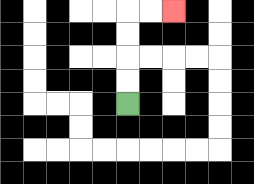{'start': '[5, 4]', 'end': '[7, 0]', 'path_directions': 'U,U,U,U,R,R', 'path_coordinates': '[[5, 4], [5, 3], [5, 2], [5, 1], [5, 0], [6, 0], [7, 0]]'}